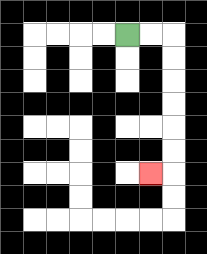{'start': '[5, 1]', 'end': '[6, 7]', 'path_directions': 'R,R,D,D,D,D,D,D,L', 'path_coordinates': '[[5, 1], [6, 1], [7, 1], [7, 2], [7, 3], [7, 4], [7, 5], [7, 6], [7, 7], [6, 7]]'}